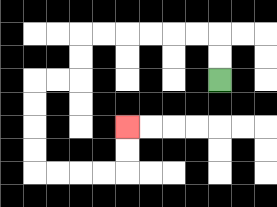{'start': '[9, 3]', 'end': '[5, 5]', 'path_directions': 'U,U,L,L,L,L,L,L,D,D,L,L,D,D,D,D,R,R,R,R,U,U', 'path_coordinates': '[[9, 3], [9, 2], [9, 1], [8, 1], [7, 1], [6, 1], [5, 1], [4, 1], [3, 1], [3, 2], [3, 3], [2, 3], [1, 3], [1, 4], [1, 5], [1, 6], [1, 7], [2, 7], [3, 7], [4, 7], [5, 7], [5, 6], [5, 5]]'}